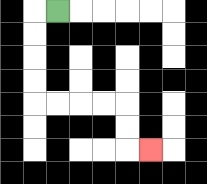{'start': '[2, 0]', 'end': '[6, 6]', 'path_directions': 'L,D,D,D,D,R,R,R,R,D,D,R', 'path_coordinates': '[[2, 0], [1, 0], [1, 1], [1, 2], [1, 3], [1, 4], [2, 4], [3, 4], [4, 4], [5, 4], [5, 5], [5, 6], [6, 6]]'}